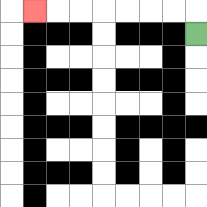{'start': '[8, 1]', 'end': '[1, 0]', 'path_directions': 'U,L,L,L,L,L,L,L', 'path_coordinates': '[[8, 1], [8, 0], [7, 0], [6, 0], [5, 0], [4, 0], [3, 0], [2, 0], [1, 0]]'}